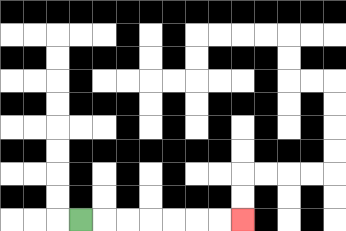{'start': '[3, 9]', 'end': '[10, 9]', 'path_directions': 'R,R,R,R,R,R,R', 'path_coordinates': '[[3, 9], [4, 9], [5, 9], [6, 9], [7, 9], [8, 9], [9, 9], [10, 9]]'}